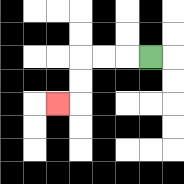{'start': '[6, 2]', 'end': '[2, 4]', 'path_directions': 'L,L,L,D,D,L', 'path_coordinates': '[[6, 2], [5, 2], [4, 2], [3, 2], [3, 3], [3, 4], [2, 4]]'}